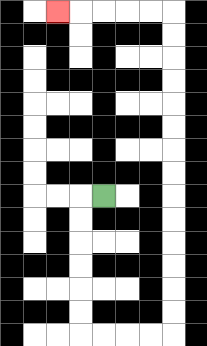{'start': '[4, 8]', 'end': '[2, 0]', 'path_directions': 'L,D,D,D,D,D,D,R,R,R,R,U,U,U,U,U,U,U,U,U,U,U,U,U,U,L,L,L,L,L', 'path_coordinates': '[[4, 8], [3, 8], [3, 9], [3, 10], [3, 11], [3, 12], [3, 13], [3, 14], [4, 14], [5, 14], [6, 14], [7, 14], [7, 13], [7, 12], [7, 11], [7, 10], [7, 9], [7, 8], [7, 7], [7, 6], [7, 5], [7, 4], [7, 3], [7, 2], [7, 1], [7, 0], [6, 0], [5, 0], [4, 0], [3, 0], [2, 0]]'}